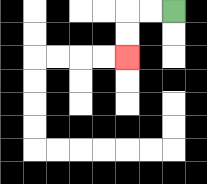{'start': '[7, 0]', 'end': '[5, 2]', 'path_directions': 'L,L,D,D', 'path_coordinates': '[[7, 0], [6, 0], [5, 0], [5, 1], [5, 2]]'}